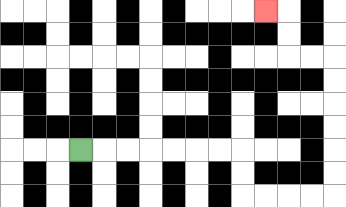{'start': '[3, 6]', 'end': '[11, 0]', 'path_directions': 'R,R,R,R,R,R,R,D,D,R,R,R,R,U,U,U,U,U,U,L,L,U,U,L', 'path_coordinates': '[[3, 6], [4, 6], [5, 6], [6, 6], [7, 6], [8, 6], [9, 6], [10, 6], [10, 7], [10, 8], [11, 8], [12, 8], [13, 8], [14, 8], [14, 7], [14, 6], [14, 5], [14, 4], [14, 3], [14, 2], [13, 2], [12, 2], [12, 1], [12, 0], [11, 0]]'}